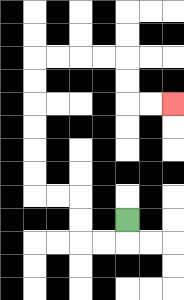{'start': '[5, 9]', 'end': '[7, 4]', 'path_directions': 'D,L,L,U,U,L,L,U,U,U,U,U,U,R,R,R,R,D,D,R,R', 'path_coordinates': '[[5, 9], [5, 10], [4, 10], [3, 10], [3, 9], [3, 8], [2, 8], [1, 8], [1, 7], [1, 6], [1, 5], [1, 4], [1, 3], [1, 2], [2, 2], [3, 2], [4, 2], [5, 2], [5, 3], [5, 4], [6, 4], [7, 4]]'}